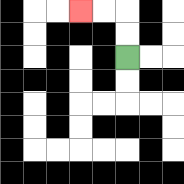{'start': '[5, 2]', 'end': '[3, 0]', 'path_directions': 'U,U,L,L', 'path_coordinates': '[[5, 2], [5, 1], [5, 0], [4, 0], [3, 0]]'}